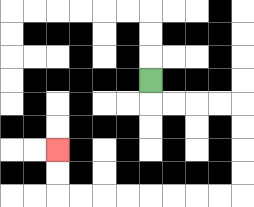{'start': '[6, 3]', 'end': '[2, 6]', 'path_directions': 'D,R,R,R,R,D,D,D,D,L,L,L,L,L,L,L,L,U,U', 'path_coordinates': '[[6, 3], [6, 4], [7, 4], [8, 4], [9, 4], [10, 4], [10, 5], [10, 6], [10, 7], [10, 8], [9, 8], [8, 8], [7, 8], [6, 8], [5, 8], [4, 8], [3, 8], [2, 8], [2, 7], [2, 6]]'}